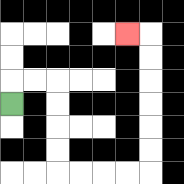{'start': '[0, 4]', 'end': '[5, 1]', 'path_directions': 'U,R,R,D,D,D,D,R,R,R,R,U,U,U,U,U,U,L', 'path_coordinates': '[[0, 4], [0, 3], [1, 3], [2, 3], [2, 4], [2, 5], [2, 6], [2, 7], [3, 7], [4, 7], [5, 7], [6, 7], [6, 6], [6, 5], [6, 4], [6, 3], [6, 2], [6, 1], [5, 1]]'}